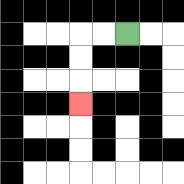{'start': '[5, 1]', 'end': '[3, 4]', 'path_directions': 'L,L,D,D,D', 'path_coordinates': '[[5, 1], [4, 1], [3, 1], [3, 2], [3, 3], [3, 4]]'}